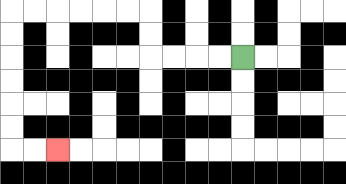{'start': '[10, 2]', 'end': '[2, 6]', 'path_directions': 'L,L,L,L,U,U,L,L,L,L,L,L,D,D,D,D,D,D,R,R', 'path_coordinates': '[[10, 2], [9, 2], [8, 2], [7, 2], [6, 2], [6, 1], [6, 0], [5, 0], [4, 0], [3, 0], [2, 0], [1, 0], [0, 0], [0, 1], [0, 2], [0, 3], [0, 4], [0, 5], [0, 6], [1, 6], [2, 6]]'}